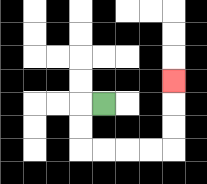{'start': '[4, 4]', 'end': '[7, 3]', 'path_directions': 'L,D,D,R,R,R,R,U,U,U', 'path_coordinates': '[[4, 4], [3, 4], [3, 5], [3, 6], [4, 6], [5, 6], [6, 6], [7, 6], [7, 5], [7, 4], [7, 3]]'}